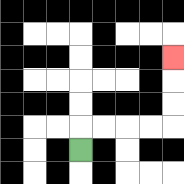{'start': '[3, 6]', 'end': '[7, 2]', 'path_directions': 'U,R,R,R,R,U,U,U', 'path_coordinates': '[[3, 6], [3, 5], [4, 5], [5, 5], [6, 5], [7, 5], [7, 4], [7, 3], [7, 2]]'}